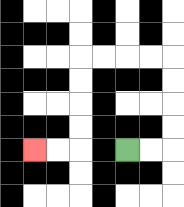{'start': '[5, 6]', 'end': '[1, 6]', 'path_directions': 'R,R,U,U,U,U,L,L,L,L,D,D,D,D,L,L', 'path_coordinates': '[[5, 6], [6, 6], [7, 6], [7, 5], [7, 4], [7, 3], [7, 2], [6, 2], [5, 2], [4, 2], [3, 2], [3, 3], [3, 4], [3, 5], [3, 6], [2, 6], [1, 6]]'}